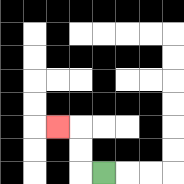{'start': '[4, 7]', 'end': '[2, 5]', 'path_directions': 'L,U,U,L', 'path_coordinates': '[[4, 7], [3, 7], [3, 6], [3, 5], [2, 5]]'}